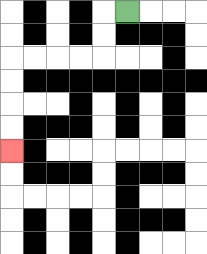{'start': '[5, 0]', 'end': '[0, 6]', 'path_directions': 'L,D,D,L,L,L,L,D,D,D,D', 'path_coordinates': '[[5, 0], [4, 0], [4, 1], [4, 2], [3, 2], [2, 2], [1, 2], [0, 2], [0, 3], [0, 4], [0, 5], [0, 6]]'}